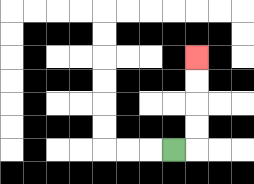{'start': '[7, 6]', 'end': '[8, 2]', 'path_directions': 'R,U,U,U,U', 'path_coordinates': '[[7, 6], [8, 6], [8, 5], [8, 4], [8, 3], [8, 2]]'}